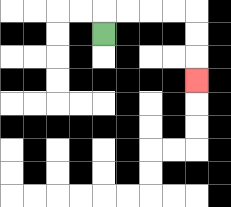{'start': '[4, 1]', 'end': '[8, 3]', 'path_directions': 'U,R,R,R,R,D,D,D', 'path_coordinates': '[[4, 1], [4, 0], [5, 0], [6, 0], [7, 0], [8, 0], [8, 1], [8, 2], [8, 3]]'}